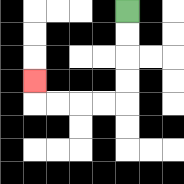{'start': '[5, 0]', 'end': '[1, 3]', 'path_directions': 'D,D,D,D,L,L,L,L,U', 'path_coordinates': '[[5, 0], [5, 1], [5, 2], [5, 3], [5, 4], [4, 4], [3, 4], [2, 4], [1, 4], [1, 3]]'}